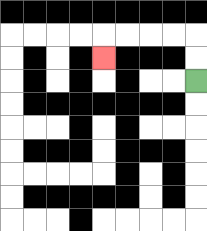{'start': '[8, 3]', 'end': '[4, 2]', 'path_directions': 'U,U,L,L,L,L,D', 'path_coordinates': '[[8, 3], [8, 2], [8, 1], [7, 1], [6, 1], [5, 1], [4, 1], [4, 2]]'}